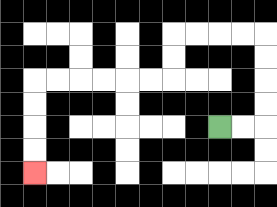{'start': '[9, 5]', 'end': '[1, 7]', 'path_directions': 'R,R,U,U,U,U,L,L,L,L,D,D,L,L,L,L,L,L,D,D,D,D', 'path_coordinates': '[[9, 5], [10, 5], [11, 5], [11, 4], [11, 3], [11, 2], [11, 1], [10, 1], [9, 1], [8, 1], [7, 1], [7, 2], [7, 3], [6, 3], [5, 3], [4, 3], [3, 3], [2, 3], [1, 3], [1, 4], [1, 5], [1, 6], [1, 7]]'}